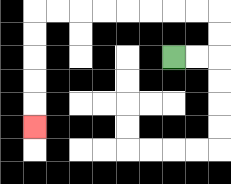{'start': '[7, 2]', 'end': '[1, 5]', 'path_directions': 'R,R,U,U,L,L,L,L,L,L,L,L,D,D,D,D,D', 'path_coordinates': '[[7, 2], [8, 2], [9, 2], [9, 1], [9, 0], [8, 0], [7, 0], [6, 0], [5, 0], [4, 0], [3, 0], [2, 0], [1, 0], [1, 1], [1, 2], [1, 3], [1, 4], [1, 5]]'}